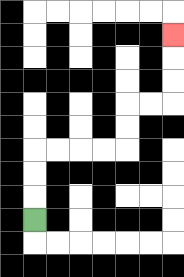{'start': '[1, 9]', 'end': '[7, 1]', 'path_directions': 'U,U,U,R,R,R,R,U,U,R,R,U,U,U', 'path_coordinates': '[[1, 9], [1, 8], [1, 7], [1, 6], [2, 6], [3, 6], [4, 6], [5, 6], [5, 5], [5, 4], [6, 4], [7, 4], [7, 3], [7, 2], [7, 1]]'}